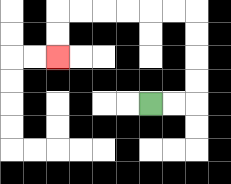{'start': '[6, 4]', 'end': '[2, 2]', 'path_directions': 'R,R,U,U,U,U,L,L,L,L,L,L,D,D', 'path_coordinates': '[[6, 4], [7, 4], [8, 4], [8, 3], [8, 2], [8, 1], [8, 0], [7, 0], [6, 0], [5, 0], [4, 0], [3, 0], [2, 0], [2, 1], [2, 2]]'}